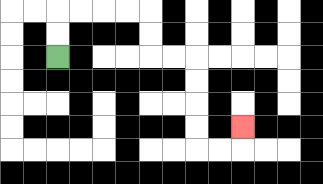{'start': '[2, 2]', 'end': '[10, 5]', 'path_directions': 'U,U,R,R,R,R,D,D,R,R,D,D,D,D,R,R,U', 'path_coordinates': '[[2, 2], [2, 1], [2, 0], [3, 0], [4, 0], [5, 0], [6, 0], [6, 1], [6, 2], [7, 2], [8, 2], [8, 3], [8, 4], [8, 5], [8, 6], [9, 6], [10, 6], [10, 5]]'}